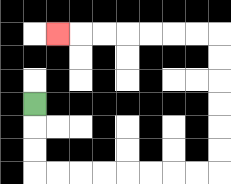{'start': '[1, 4]', 'end': '[2, 1]', 'path_directions': 'D,D,D,R,R,R,R,R,R,R,R,U,U,U,U,U,U,L,L,L,L,L,L,L', 'path_coordinates': '[[1, 4], [1, 5], [1, 6], [1, 7], [2, 7], [3, 7], [4, 7], [5, 7], [6, 7], [7, 7], [8, 7], [9, 7], [9, 6], [9, 5], [9, 4], [9, 3], [9, 2], [9, 1], [8, 1], [7, 1], [6, 1], [5, 1], [4, 1], [3, 1], [2, 1]]'}